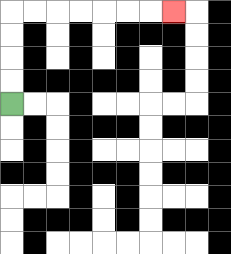{'start': '[0, 4]', 'end': '[7, 0]', 'path_directions': 'U,U,U,U,R,R,R,R,R,R,R', 'path_coordinates': '[[0, 4], [0, 3], [0, 2], [0, 1], [0, 0], [1, 0], [2, 0], [3, 0], [4, 0], [5, 0], [6, 0], [7, 0]]'}